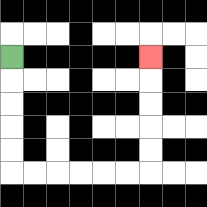{'start': '[0, 2]', 'end': '[6, 2]', 'path_directions': 'D,D,D,D,D,R,R,R,R,R,R,U,U,U,U,U', 'path_coordinates': '[[0, 2], [0, 3], [0, 4], [0, 5], [0, 6], [0, 7], [1, 7], [2, 7], [3, 7], [4, 7], [5, 7], [6, 7], [6, 6], [6, 5], [6, 4], [6, 3], [6, 2]]'}